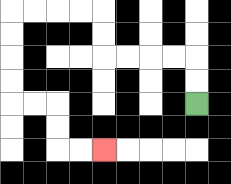{'start': '[8, 4]', 'end': '[4, 6]', 'path_directions': 'U,U,L,L,L,L,U,U,L,L,L,L,D,D,D,D,R,R,D,D,R,R', 'path_coordinates': '[[8, 4], [8, 3], [8, 2], [7, 2], [6, 2], [5, 2], [4, 2], [4, 1], [4, 0], [3, 0], [2, 0], [1, 0], [0, 0], [0, 1], [0, 2], [0, 3], [0, 4], [1, 4], [2, 4], [2, 5], [2, 6], [3, 6], [4, 6]]'}